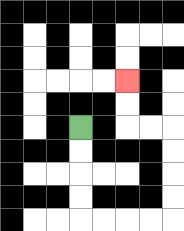{'start': '[3, 5]', 'end': '[5, 3]', 'path_directions': 'D,D,D,D,R,R,R,R,U,U,U,U,L,L,U,U', 'path_coordinates': '[[3, 5], [3, 6], [3, 7], [3, 8], [3, 9], [4, 9], [5, 9], [6, 9], [7, 9], [7, 8], [7, 7], [7, 6], [7, 5], [6, 5], [5, 5], [5, 4], [5, 3]]'}